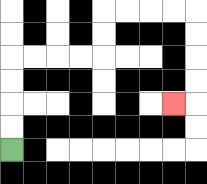{'start': '[0, 6]', 'end': '[7, 4]', 'path_directions': 'U,U,U,U,R,R,R,R,U,U,R,R,R,R,D,D,D,D,L', 'path_coordinates': '[[0, 6], [0, 5], [0, 4], [0, 3], [0, 2], [1, 2], [2, 2], [3, 2], [4, 2], [4, 1], [4, 0], [5, 0], [6, 0], [7, 0], [8, 0], [8, 1], [8, 2], [8, 3], [8, 4], [7, 4]]'}